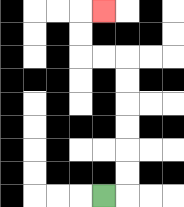{'start': '[4, 8]', 'end': '[4, 0]', 'path_directions': 'R,U,U,U,U,U,U,L,L,U,U,R', 'path_coordinates': '[[4, 8], [5, 8], [5, 7], [5, 6], [5, 5], [5, 4], [5, 3], [5, 2], [4, 2], [3, 2], [3, 1], [3, 0], [4, 0]]'}